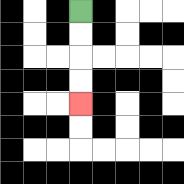{'start': '[3, 0]', 'end': '[3, 4]', 'path_directions': 'D,D,D,D', 'path_coordinates': '[[3, 0], [3, 1], [3, 2], [3, 3], [3, 4]]'}